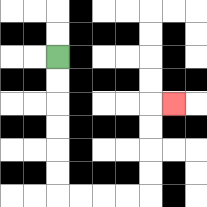{'start': '[2, 2]', 'end': '[7, 4]', 'path_directions': 'D,D,D,D,D,D,R,R,R,R,U,U,U,U,R', 'path_coordinates': '[[2, 2], [2, 3], [2, 4], [2, 5], [2, 6], [2, 7], [2, 8], [3, 8], [4, 8], [5, 8], [6, 8], [6, 7], [6, 6], [6, 5], [6, 4], [7, 4]]'}